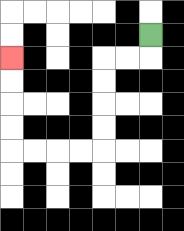{'start': '[6, 1]', 'end': '[0, 2]', 'path_directions': 'D,L,L,D,D,D,D,L,L,L,L,U,U,U,U', 'path_coordinates': '[[6, 1], [6, 2], [5, 2], [4, 2], [4, 3], [4, 4], [4, 5], [4, 6], [3, 6], [2, 6], [1, 6], [0, 6], [0, 5], [0, 4], [0, 3], [0, 2]]'}